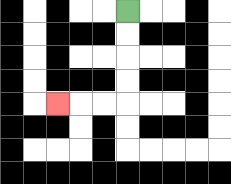{'start': '[5, 0]', 'end': '[2, 4]', 'path_directions': 'D,D,D,D,L,L,L', 'path_coordinates': '[[5, 0], [5, 1], [5, 2], [5, 3], [5, 4], [4, 4], [3, 4], [2, 4]]'}